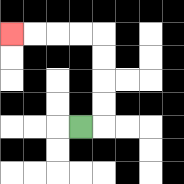{'start': '[3, 5]', 'end': '[0, 1]', 'path_directions': 'R,U,U,U,U,L,L,L,L', 'path_coordinates': '[[3, 5], [4, 5], [4, 4], [4, 3], [4, 2], [4, 1], [3, 1], [2, 1], [1, 1], [0, 1]]'}